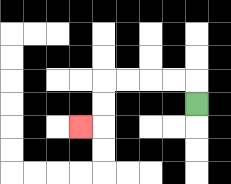{'start': '[8, 4]', 'end': '[3, 5]', 'path_directions': 'U,L,L,L,L,D,D,L', 'path_coordinates': '[[8, 4], [8, 3], [7, 3], [6, 3], [5, 3], [4, 3], [4, 4], [4, 5], [3, 5]]'}